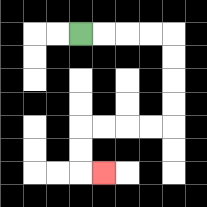{'start': '[3, 1]', 'end': '[4, 7]', 'path_directions': 'R,R,R,R,D,D,D,D,L,L,L,L,D,D,R', 'path_coordinates': '[[3, 1], [4, 1], [5, 1], [6, 1], [7, 1], [7, 2], [7, 3], [7, 4], [7, 5], [6, 5], [5, 5], [4, 5], [3, 5], [3, 6], [3, 7], [4, 7]]'}